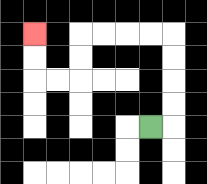{'start': '[6, 5]', 'end': '[1, 1]', 'path_directions': 'R,U,U,U,U,L,L,L,L,D,D,L,L,U,U', 'path_coordinates': '[[6, 5], [7, 5], [7, 4], [7, 3], [7, 2], [7, 1], [6, 1], [5, 1], [4, 1], [3, 1], [3, 2], [3, 3], [2, 3], [1, 3], [1, 2], [1, 1]]'}